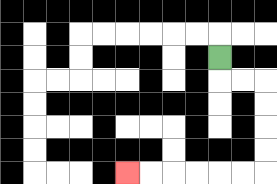{'start': '[9, 2]', 'end': '[5, 7]', 'path_directions': 'D,R,R,D,D,D,D,L,L,L,L,L,L', 'path_coordinates': '[[9, 2], [9, 3], [10, 3], [11, 3], [11, 4], [11, 5], [11, 6], [11, 7], [10, 7], [9, 7], [8, 7], [7, 7], [6, 7], [5, 7]]'}